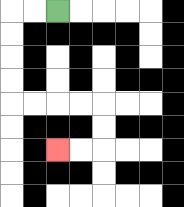{'start': '[2, 0]', 'end': '[2, 6]', 'path_directions': 'L,L,D,D,D,D,R,R,R,R,D,D,L,L', 'path_coordinates': '[[2, 0], [1, 0], [0, 0], [0, 1], [0, 2], [0, 3], [0, 4], [1, 4], [2, 4], [3, 4], [4, 4], [4, 5], [4, 6], [3, 6], [2, 6]]'}